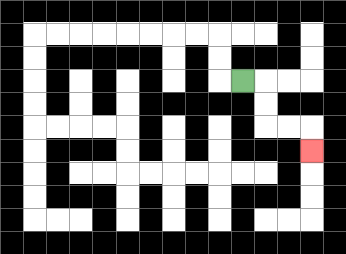{'start': '[10, 3]', 'end': '[13, 6]', 'path_directions': 'R,D,D,R,R,D', 'path_coordinates': '[[10, 3], [11, 3], [11, 4], [11, 5], [12, 5], [13, 5], [13, 6]]'}